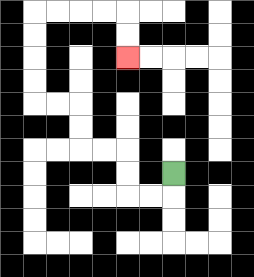{'start': '[7, 7]', 'end': '[5, 2]', 'path_directions': 'D,L,L,U,U,L,L,U,U,L,L,U,U,U,U,R,R,R,R,D,D', 'path_coordinates': '[[7, 7], [7, 8], [6, 8], [5, 8], [5, 7], [5, 6], [4, 6], [3, 6], [3, 5], [3, 4], [2, 4], [1, 4], [1, 3], [1, 2], [1, 1], [1, 0], [2, 0], [3, 0], [4, 0], [5, 0], [5, 1], [5, 2]]'}